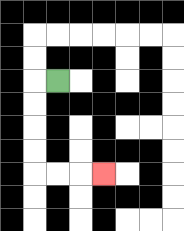{'start': '[2, 3]', 'end': '[4, 7]', 'path_directions': 'L,D,D,D,D,R,R,R', 'path_coordinates': '[[2, 3], [1, 3], [1, 4], [1, 5], [1, 6], [1, 7], [2, 7], [3, 7], [4, 7]]'}